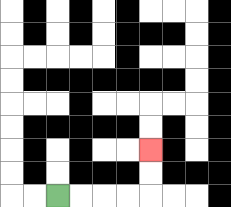{'start': '[2, 8]', 'end': '[6, 6]', 'path_directions': 'R,R,R,R,U,U', 'path_coordinates': '[[2, 8], [3, 8], [4, 8], [5, 8], [6, 8], [6, 7], [6, 6]]'}